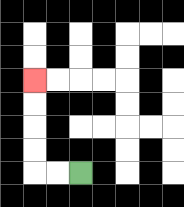{'start': '[3, 7]', 'end': '[1, 3]', 'path_directions': 'L,L,U,U,U,U', 'path_coordinates': '[[3, 7], [2, 7], [1, 7], [1, 6], [1, 5], [1, 4], [1, 3]]'}